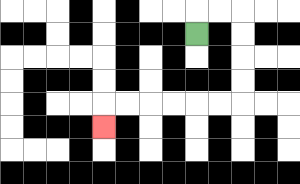{'start': '[8, 1]', 'end': '[4, 5]', 'path_directions': 'U,R,R,D,D,D,D,L,L,L,L,L,L,D', 'path_coordinates': '[[8, 1], [8, 0], [9, 0], [10, 0], [10, 1], [10, 2], [10, 3], [10, 4], [9, 4], [8, 4], [7, 4], [6, 4], [5, 4], [4, 4], [4, 5]]'}